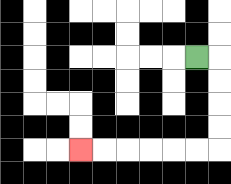{'start': '[8, 2]', 'end': '[3, 6]', 'path_directions': 'R,D,D,D,D,L,L,L,L,L,L', 'path_coordinates': '[[8, 2], [9, 2], [9, 3], [9, 4], [9, 5], [9, 6], [8, 6], [7, 6], [6, 6], [5, 6], [4, 6], [3, 6]]'}